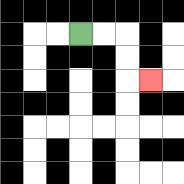{'start': '[3, 1]', 'end': '[6, 3]', 'path_directions': 'R,R,D,D,R', 'path_coordinates': '[[3, 1], [4, 1], [5, 1], [5, 2], [5, 3], [6, 3]]'}